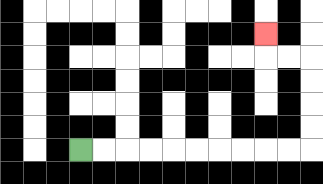{'start': '[3, 6]', 'end': '[11, 1]', 'path_directions': 'R,R,R,R,R,R,R,R,R,R,U,U,U,U,L,L,U', 'path_coordinates': '[[3, 6], [4, 6], [5, 6], [6, 6], [7, 6], [8, 6], [9, 6], [10, 6], [11, 6], [12, 6], [13, 6], [13, 5], [13, 4], [13, 3], [13, 2], [12, 2], [11, 2], [11, 1]]'}